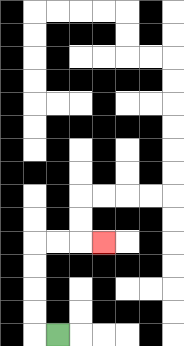{'start': '[2, 14]', 'end': '[4, 10]', 'path_directions': 'L,U,U,U,U,R,R,R', 'path_coordinates': '[[2, 14], [1, 14], [1, 13], [1, 12], [1, 11], [1, 10], [2, 10], [3, 10], [4, 10]]'}